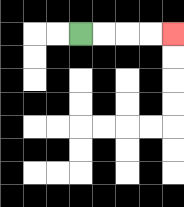{'start': '[3, 1]', 'end': '[7, 1]', 'path_directions': 'R,R,R,R', 'path_coordinates': '[[3, 1], [4, 1], [5, 1], [6, 1], [7, 1]]'}